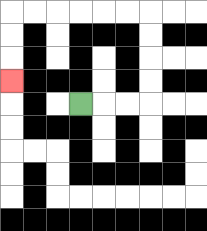{'start': '[3, 4]', 'end': '[0, 3]', 'path_directions': 'R,R,R,U,U,U,U,L,L,L,L,L,L,D,D,D', 'path_coordinates': '[[3, 4], [4, 4], [5, 4], [6, 4], [6, 3], [6, 2], [6, 1], [6, 0], [5, 0], [4, 0], [3, 0], [2, 0], [1, 0], [0, 0], [0, 1], [0, 2], [0, 3]]'}